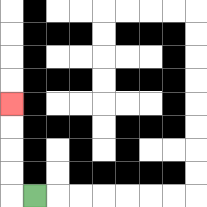{'start': '[1, 8]', 'end': '[0, 4]', 'path_directions': 'L,U,U,U,U', 'path_coordinates': '[[1, 8], [0, 8], [0, 7], [0, 6], [0, 5], [0, 4]]'}